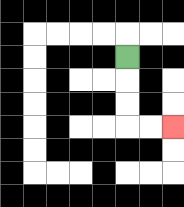{'start': '[5, 2]', 'end': '[7, 5]', 'path_directions': 'D,D,D,R,R', 'path_coordinates': '[[5, 2], [5, 3], [5, 4], [5, 5], [6, 5], [7, 5]]'}